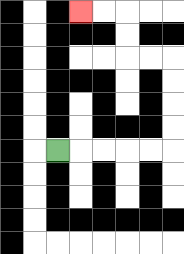{'start': '[2, 6]', 'end': '[3, 0]', 'path_directions': 'R,R,R,R,R,U,U,U,U,L,L,U,U,L,L', 'path_coordinates': '[[2, 6], [3, 6], [4, 6], [5, 6], [6, 6], [7, 6], [7, 5], [7, 4], [7, 3], [7, 2], [6, 2], [5, 2], [5, 1], [5, 0], [4, 0], [3, 0]]'}